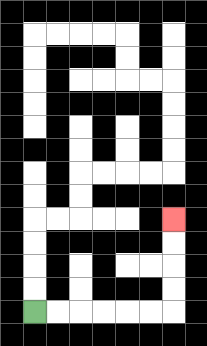{'start': '[1, 13]', 'end': '[7, 9]', 'path_directions': 'R,R,R,R,R,R,U,U,U,U', 'path_coordinates': '[[1, 13], [2, 13], [3, 13], [4, 13], [5, 13], [6, 13], [7, 13], [7, 12], [7, 11], [7, 10], [7, 9]]'}